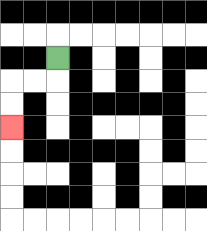{'start': '[2, 2]', 'end': '[0, 5]', 'path_directions': 'D,L,L,D,D', 'path_coordinates': '[[2, 2], [2, 3], [1, 3], [0, 3], [0, 4], [0, 5]]'}